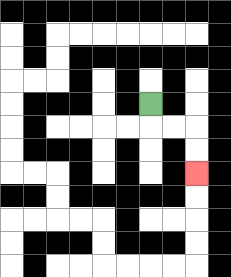{'start': '[6, 4]', 'end': '[8, 7]', 'path_directions': 'D,R,R,D,D', 'path_coordinates': '[[6, 4], [6, 5], [7, 5], [8, 5], [8, 6], [8, 7]]'}